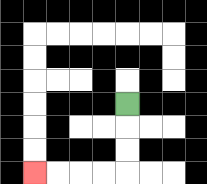{'start': '[5, 4]', 'end': '[1, 7]', 'path_directions': 'D,D,D,L,L,L,L', 'path_coordinates': '[[5, 4], [5, 5], [5, 6], [5, 7], [4, 7], [3, 7], [2, 7], [1, 7]]'}